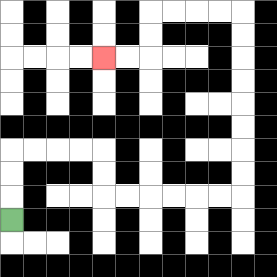{'start': '[0, 9]', 'end': '[4, 2]', 'path_directions': 'U,U,U,R,R,R,R,D,D,R,R,R,R,R,R,U,U,U,U,U,U,U,U,L,L,L,L,D,D,L,L', 'path_coordinates': '[[0, 9], [0, 8], [0, 7], [0, 6], [1, 6], [2, 6], [3, 6], [4, 6], [4, 7], [4, 8], [5, 8], [6, 8], [7, 8], [8, 8], [9, 8], [10, 8], [10, 7], [10, 6], [10, 5], [10, 4], [10, 3], [10, 2], [10, 1], [10, 0], [9, 0], [8, 0], [7, 0], [6, 0], [6, 1], [6, 2], [5, 2], [4, 2]]'}